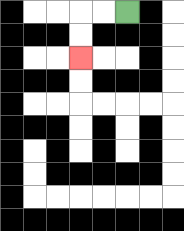{'start': '[5, 0]', 'end': '[3, 2]', 'path_directions': 'L,L,D,D', 'path_coordinates': '[[5, 0], [4, 0], [3, 0], [3, 1], [3, 2]]'}